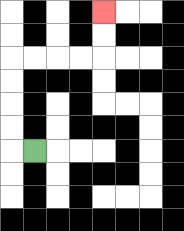{'start': '[1, 6]', 'end': '[4, 0]', 'path_directions': 'L,U,U,U,U,R,R,R,R,U,U', 'path_coordinates': '[[1, 6], [0, 6], [0, 5], [0, 4], [0, 3], [0, 2], [1, 2], [2, 2], [3, 2], [4, 2], [4, 1], [4, 0]]'}